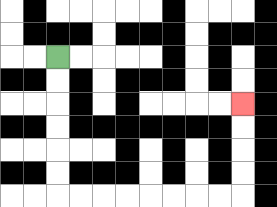{'start': '[2, 2]', 'end': '[10, 4]', 'path_directions': 'D,D,D,D,D,D,R,R,R,R,R,R,R,R,U,U,U,U', 'path_coordinates': '[[2, 2], [2, 3], [2, 4], [2, 5], [2, 6], [2, 7], [2, 8], [3, 8], [4, 8], [5, 8], [6, 8], [7, 8], [8, 8], [9, 8], [10, 8], [10, 7], [10, 6], [10, 5], [10, 4]]'}